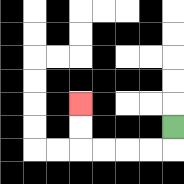{'start': '[7, 5]', 'end': '[3, 4]', 'path_directions': 'D,L,L,L,L,U,U', 'path_coordinates': '[[7, 5], [7, 6], [6, 6], [5, 6], [4, 6], [3, 6], [3, 5], [3, 4]]'}